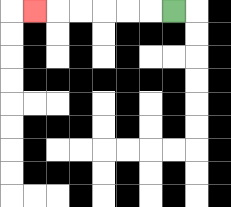{'start': '[7, 0]', 'end': '[1, 0]', 'path_directions': 'L,L,L,L,L,L', 'path_coordinates': '[[7, 0], [6, 0], [5, 0], [4, 0], [3, 0], [2, 0], [1, 0]]'}